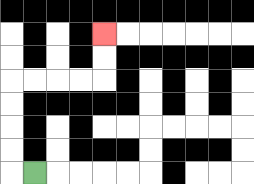{'start': '[1, 7]', 'end': '[4, 1]', 'path_directions': 'L,U,U,U,U,R,R,R,R,U,U', 'path_coordinates': '[[1, 7], [0, 7], [0, 6], [0, 5], [0, 4], [0, 3], [1, 3], [2, 3], [3, 3], [4, 3], [4, 2], [4, 1]]'}